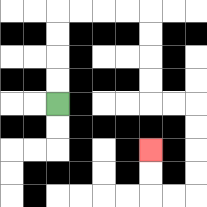{'start': '[2, 4]', 'end': '[6, 6]', 'path_directions': 'U,U,U,U,R,R,R,R,D,D,D,D,R,R,D,D,D,D,L,L,U,U', 'path_coordinates': '[[2, 4], [2, 3], [2, 2], [2, 1], [2, 0], [3, 0], [4, 0], [5, 0], [6, 0], [6, 1], [6, 2], [6, 3], [6, 4], [7, 4], [8, 4], [8, 5], [8, 6], [8, 7], [8, 8], [7, 8], [6, 8], [6, 7], [6, 6]]'}